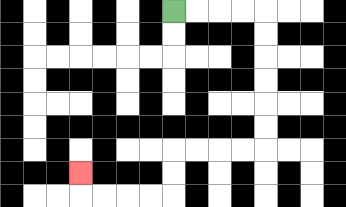{'start': '[7, 0]', 'end': '[3, 7]', 'path_directions': 'R,R,R,R,D,D,D,D,D,D,L,L,L,L,D,D,L,L,L,L,U', 'path_coordinates': '[[7, 0], [8, 0], [9, 0], [10, 0], [11, 0], [11, 1], [11, 2], [11, 3], [11, 4], [11, 5], [11, 6], [10, 6], [9, 6], [8, 6], [7, 6], [7, 7], [7, 8], [6, 8], [5, 8], [4, 8], [3, 8], [3, 7]]'}